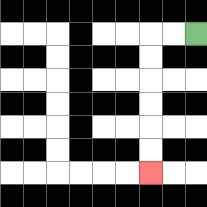{'start': '[8, 1]', 'end': '[6, 7]', 'path_directions': 'L,L,D,D,D,D,D,D', 'path_coordinates': '[[8, 1], [7, 1], [6, 1], [6, 2], [6, 3], [6, 4], [6, 5], [6, 6], [6, 7]]'}